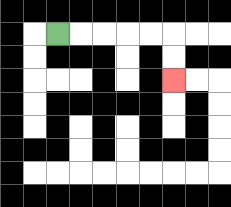{'start': '[2, 1]', 'end': '[7, 3]', 'path_directions': 'R,R,R,R,R,D,D', 'path_coordinates': '[[2, 1], [3, 1], [4, 1], [5, 1], [6, 1], [7, 1], [7, 2], [7, 3]]'}